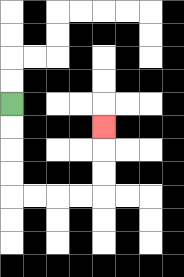{'start': '[0, 4]', 'end': '[4, 5]', 'path_directions': 'D,D,D,D,R,R,R,R,U,U,U', 'path_coordinates': '[[0, 4], [0, 5], [0, 6], [0, 7], [0, 8], [1, 8], [2, 8], [3, 8], [4, 8], [4, 7], [4, 6], [4, 5]]'}